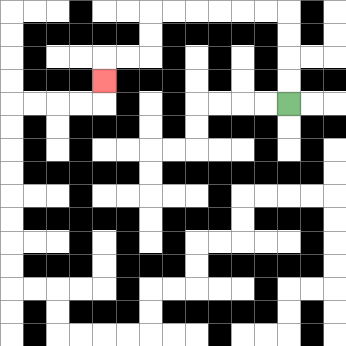{'start': '[12, 4]', 'end': '[4, 3]', 'path_directions': 'U,U,U,U,L,L,L,L,L,L,D,D,L,L,D', 'path_coordinates': '[[12, 4], [12, 3], [12, 2], [12, 1], [12, 0], [11, 0], [10, 0], [9, 0], [8, 0], [7, 0], [6, 0], [6, 1], [6, 2], [5, 2], [4, 2], [4, 3]]'}